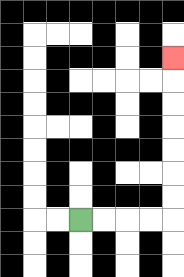{'start': '[3, 9]', 'end': '[7, 2]', 'path_directions': 'R,R,R,R,U,U,U,U,U,U,U', 'path_coordinates': '[[3, 9], [4, 9], [5, 9], [6, 9], [7, 9], [7, 8], [7, 7], [7, 6], [7, 5], [7, 4], [7, 3], [7, 2]]'}